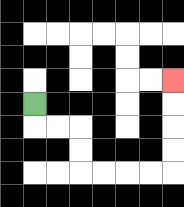{'start': '[1, 4]', 'end': '[7, 3]', 'path_directions': 'D,R,R,D,D,R,R,R,R,U,U,U,U', 'path_coordinates': '[[1, 4], [1, 5], [2, 5], [3, 5], [3, 6], [3, 7], [4, 7], [5, 7], [6, 7], [7, 7], [7, 6], [7, 5], [7, 4], [7, 3]]'}